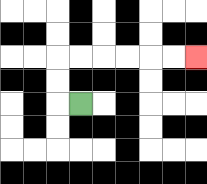{'start': '[3, 4]', 'end': '[8, 2]', 'path_directions': 'L,U,U,R,R,R,R,R,R', 'path_coordinates': '[[3, 4], [2, 4], [2, 3], [2, 2], [3, 2], [4, 2], [5, 2], [6, 2], [7, 2], [8, 2]]'}